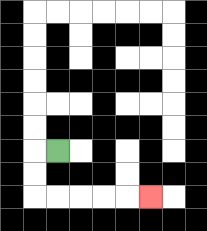{'start': '[2, 6]', 'end': '[6, 8]', 'path_directions': 'L,D,D,R,R,R,R,R', 'path_coordinates': '[[2, 6], [1, 6], [1, 7], [1, 8], [2, 8], [3, 8], [4, 8], [5, 8], [6, 8]]'}